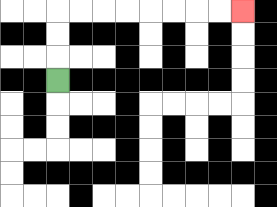{'start': '[2, 3]', 'end': '[10, 0]', 'path_directions': 'U,U,U,R,R,R,R,R,R,R,R', 'path_coordinates': '[[2, 3], [2, 2], [2, 1], [2, 0], [3, 0], [4, 0], [5, 0], [6, 0], [7, 0], [8, 0], [9, 0], [10, 0]]'}